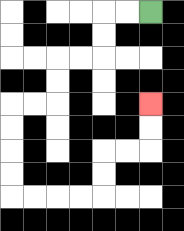{'start': '[6, 0]', 'end': '[6, 4]', 'path_directions': 'L,L,D,D,L,L,D,D,L,L,D,D,D,D,R,R,R,R,U,U,R,R,U,U', 'path_coordinates': '[[6, 0], [5, 0], [4, 0], [4, 1], [4, 2], [3, 2], [2, 2], [2, 3], [2, 4], [1, 4], [0, 4], [0, 5], [0, 6], [0, 7], [0, 8], [1, 8], [2, 8], [3, 8], [4, 8], [4, 7], [4, 6], [5, 6], [6, 6], [6, 5], [6, 4]]'}